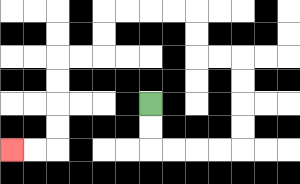{'start': '[6, 4]', 'end': '[0, 6]', 'path_directions': 'D,D,R,R,R,R,U,U,U,U,L,L,U,U,L,L,L,L,D,D,L,L,D,D,D,D,L,L', 'path_coordinates': '[[6, 4], [6, 5], [6, 6], [7, 6], [8, 6], [9, 6], [10, 6], [10, 5], [10, 4], [10, 3], [10, 2], [9, 2], [8, 2], [8, 1], [8, 0], [7, 0], [6, 0], [5, 0], [4, 0], [4, 1], [4, 2], [3, 2], [2, 2], [2, 3], [2, 4], [2, 5], [2, 6], [1, 6], [0, 6]]'}